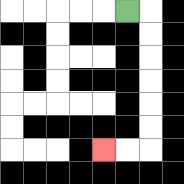{'start': '[5, 0]', 'end': '[4, 6]', 'path_directions': 'R,D,D,D,D,D,D,L,L', 'path_coordinates': '[[5, 0], [6, 0], [6, 1], [6, 2], [6, 3], [6, 4], [6, 5], [6, 6], [5, 6], [4, 6]]'}